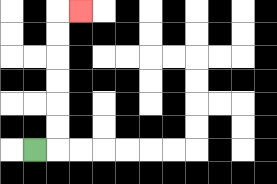{'start': '[1, 6]', 'end': '[3, 0]', 'path_directions': 'R,U,U,U,U,U,U,R', 'path_coordinates': '[[1, 6], [2, 6], [2, 5], [2, 4], [2, 3], [2, 2], [2, 1], [2, 0], [3, 0]]'}